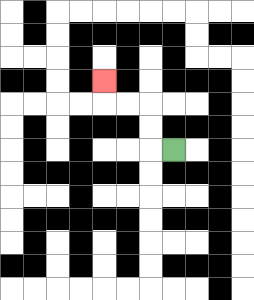{'start': '[7, 6]', 'end': '[4, 3]', 'path_directions': 'L,U,U,L,L,U', 'path_coordinates': '[[7, 6], [6, 6], [6, 5], [6, 4], [5, 4], [4, 4], [4, 3]]'}